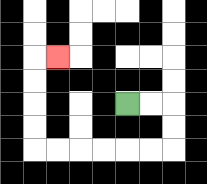{'start': '[5, 4]', 'end': '[2, 2]', 'path_directions': 'R,R,D,D,L,L,L,L,L,L,U,U,U,U,R', 'path_coordinates': '[[5, 4], [6, 4], [7, 4], [7, 5], [7, 6], [6, 6], [5, 6], [4, 6], [3, 6], [2, 6], [1, 6], [1, 5], [1, 4], [1, 3], [1, 2], [2, 2]]'}